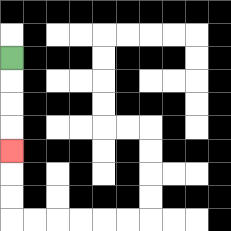{'start': '[0, 2]', 'end': '[0, 6]', 'path_directions': 'D,D,D,D', 'path_coordinates': '[[0, 2], [0, 3], [0, 4], [0, 5], [0, 6]]'}